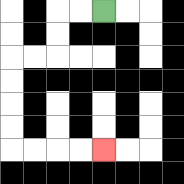{'start': '[4, 0]', 'end': '[4, 6]', 'path_directions': 'L,L,D,D,L,L,D,D,D,D,R,R,R,R', 'path_coordinates': '[[4, 0], [3, 0], [2, 0], [2, 1], [2, 2], [1, 2], [0, 2], [0, 3], [0, 4], [0, 5], [0, 6], [1, 6], [2, 6], [3, 6], [4, 6]]'}